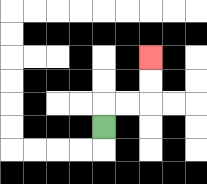{'start': '[4, 5]', 'end': '[6, 2]', 'path_directions': 'U,R,R,U,U', 'path_coordinates': '[[4, 5], [4, 4], [5, 4], [6, 4], [6, 3], [6, 2]]'}